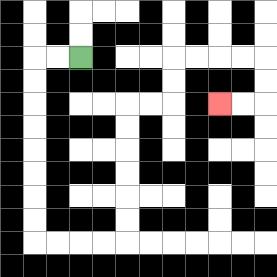{'start': '[3, 2]', 'end': '[9, 4]', 'path_directions': 'L,L,D,D,D,D,D,D,D,D,R,R,R,R,U,U,U,U,U,U,R,R,U,U,R,R,R,R,D,D,L,L', 'path_coordinates': '[[3, 2], [2, 2], [1, 2], [1, 3], [1, 4], [1, 5], [1, 6], [1, 7], [1, 8], [1, 9], [1, 10], [2, 10], [3, 10], [4, 10], [5, 10], [5, 9], [5, 8], [5, 7], [5, 6], [5, 5], [5, 4], [6, 4], [7, 4], [7, 3], [7, 2], [8, 2], [9, 2], [10, 2], [11, 2], [11, 3], [11, 4], [10, 4], [9, 4]]'}